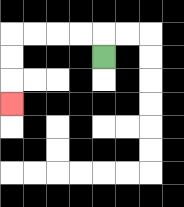{'start': '[4, 2]', 'end': '[0, 4]', 'path_directions': 'U,L,L,L,L,D,D,D', 'path_coordinates': '[[4, 2], [4, 1], [3, 1], [2, 1], [1, 1], [0, 1], [0, 2], [0, 3], [0, 4]]'}